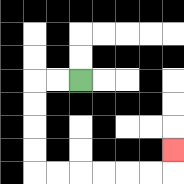{'start': '[3, 3]', 'end': '[7, 6]', 'path_directions': 'L,L,D,D,D,D,R,R,R,R,R,R,U', 'path_coordinates': '[[3, 3], [2, 3], [1, 3], [1, 4], [1, 5], [1, 6], [1, 7], [2, 7], [3, 7], [4, 7], [5, 7], [6, 7], [7, 7], [7, 6]]'}